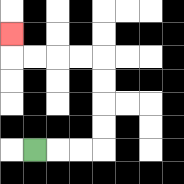{'start': '[1, 6]', 'end': '[0, 1]', 'path_directions': 'R,R,R,U,U,U,U,L,L,L,L,U', 'path_coordinates': '[[1, 6], [2, 6], [3, 6], [4, 6], [4, 5], [4, 4], [4, 3], [4, 2], [3, 2], [2, 2], [1, 2], [0, 2], [0, 1]]'}